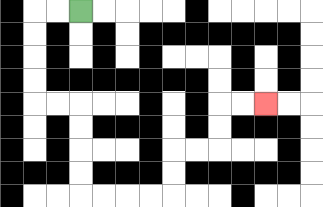{'start': '[3, 0]', 'end': '[11, 4]', 'path_directions': 'L,L,D,D,D,D,R,R,D,D,D,D,R,R,R,R,U,U,R,R,U,U,R,R', 'path_coordinates': '[[3, 0], [2, 0], [1, 0], [1, 1], [1, 2], [1, 3], [1, 4], [2, 4], [3, 4], [3, 5], [3, 6], [3, 7], [3, 8], [4, 8], [5, 8], [6, 8], [7, 8], [7, 7], [7, 6], [8, 6], [9, 6], [9, 5], [9, 4], [10, 4], [11, 4]]'}